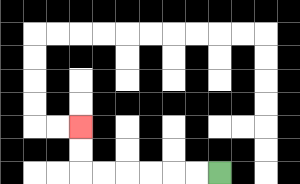{'start': '[9, 7]', 'end': '[3, 5]', 'path_directions': 'L,L,L,L,L,L,U,U', 'path_coordinates': '[[9, 7], [8, 7], [7, 7], [6, 7], [5, 7], [4, 7], [3, 7], [3, 6], [3, 5]]'}